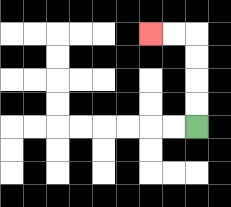{'start': '[8, 5]', 'end': '[6, 1]', 'path_directions': 'U,U,U,U,L,L', 'path_coordinates': '[[8, 5], [8, 4], [8, 3], [8, 2], [8, 1], [7, 1], [6, 1]]'}